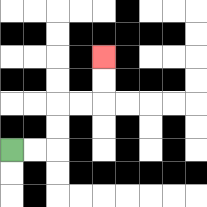{'start': '[0, 6]', 'end': '[4, 2]', 'path_directions': 'R,R,U,U,R,R,U,U', 'path_coordinates': '[[0, 6], [1, 6], [2, 6], [2, 5], [2, 4], [3, 4], [4, 4], [4, 3], [4, 2]]'}